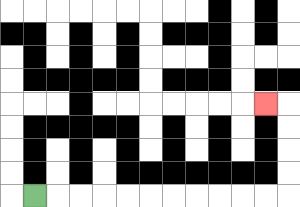{'start': '[1, 8]', 'end': '[11, 4]', 'path_directions': 'R,R,R,R,R,R,R,R,R,R,R,U,U,U,U,L', 'path_coordinates': '[[1, 8], [2, 8], [3, 8], [4, 8], [5, 8], [6, 8], [7, 8], [8, 8], [9, 8], [10, 8], [11, 8], [12, 8], [12, 7], [12, 6], [12, 5], [12, 4], [11, 4]]'}